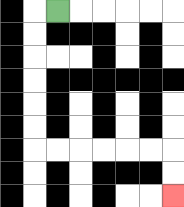{'start': '[2, 0]', 'end': '[7, 8]', 'path_directions': 'L,D,D,D,D,D,D,R,R,R,R,R,R,D,D', 'path_coordinates': '[[2, 0], [1, 0], [1, 1], [1, 2], [1, 3], [1, 4], [1, 5], [1, 6], [2, 6], [3, 6], [4, 6], [5, 6], [6, 6], [7, 6], [7, 7], [7, 8]]'}